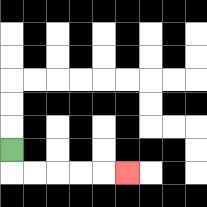{'start': '[0, 6]', 'end': '[5, 7]', 'path_directions': 'D,R,R,R,R,R', 'path_coordinates': '[[0, 6], [0, 7], [1, 7], [2, 7], [3, 7], [4, 7], [5, 7]]'}